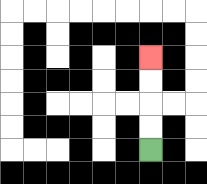{'start': '[6, 6]', 'end': '[6, 2]', 'path_directions': 'U,U,U,U', 'path_coordinates': '[[6, 6], [6, 5], [6, 4], [6, 3], [6, 2]]'}